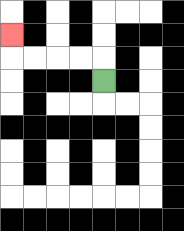{'start': '[4, 3]', 'end': '[0, 1]', 'path_directions': 'U,L,L,L,L,U', 'path_coordinates': '[[4, 3], [4, 2], [3, 2], [2, 2], [1, 2], [0, 2], [0, 1]]'}